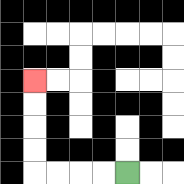{'start': '[5, 7]', 'end': '[1, 3]', 'path_directions': 'L,L,L,L,U,U,U,U', 'path_coordinates': '[[5, 7], [4, 7], [3, 7], [2, 7], [1, 7], [1, 6], [1, 5], [1, 4], [1, 3]]'}